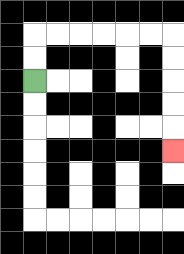{'start': '[1, 3]', 'end': '[7, 6]', 'path_directions': 'U,U,R,R,R,R,R,R,D,D,D,D,D', 'path_coordinates': '[[1, 3], [1, 2], [1, 1], [2, 1], [3, 1], [4, 1], [5, 1], [6, 1], [7, 1], [7, 2], [7, 3], [7, 4], [7, 5], [7, 6]]'}